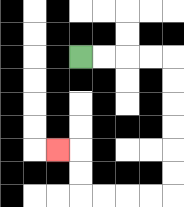{'start': '[3, 2]', 'end': '[2, 6]', 'path_directions': 'R,R,R,R,D,D,D,D,D,D,L,L,L,L,U,U,L', 'path_coordinates': '[[3, 2], [4, 2], [5, 2], [6, 2], [7, 2], [7, 3], [7, 4], [7, 5], [7, 6], [7, 7], [7, 8], [6, 8], [5, 8], [4, 8], [3, 8], [3, 7], [3, 6], [2, 6]]'}